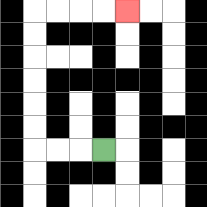{'start': '[4, 6]', 'end': '[5, 0]', 'path_directions': 'L,L,L,U,U,U,U,U,U,R,R,R,R', 'path_coordinates': '[[4, 6], [3, 6], [2, 6], [1, 6], [1, 5], [1, 4], [1, 3], [1, 2], [1, 1], [1, 0], [2, 0], [3, 0], [4, 0], [5, 0]]'}